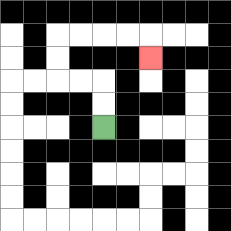{'start': '[4, 5]', 'end': '[6, 2]', 'path_directions': 'U,U,L,L,U,U,R,R,R,R,D', 'path_coordinates': '[[4, 5], [4, 4], [4, 3], [3, 3], [2, 3], [2, 2], [2, 1], [3, 1], [4, 1], [5, 1], [6, 1], [6, 2]]'}